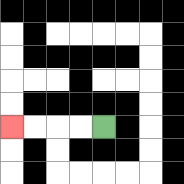{'start': '[4, 5]', 'end': '[0, 5]', 'path_directions': 'L,L,L,L', 'path_coordinates': '[[4, 5], [3, 5], [2, 5], [1, 5], [0, 5]]'}